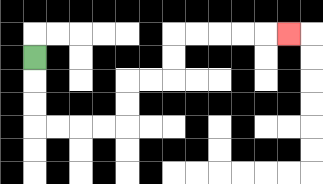{'start': '[1, 2]', 'end': '[12, 1]', 'path_directions': 'D,D,D,R,R,R,R,U,U,R,R,U,U,R,R,R,R,R', 'path_coordinates': '[[1, 2], [1, 3], [1, 4], [1, 5], [2, 5], [3, 5], [4, 5], [5, 5], [5, 4], [5, 3], [6, 3], [7, 3], [7, 2], [7, 1], [8, 1], [9, 1], [10, 1], [11, 1], [12, 1]]'}